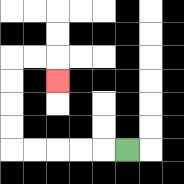{'start': '[5, 6]', 'end': '[2, 3]', 'path_directions': 'L,L,L,L,L,U,U,U,U,R,R,D', 'path_coordinates': '[[5, 6], [4, 6], [3, 6], [2, 6], [1, 6], [0, 6], [0, 5], [0, 4], [0, 3], [0, 2], [1, 2], [2, 2], [2, 3]]'}